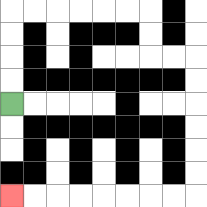{'start': '[0, 4]', 'end': '[0, 8]', 'path_directions': 'U,U,U,U,R,R,R,R,R,R,D,D,R,R,D,D,D,D,D,D,L,L,L,L,L,L,L,L', 'path_coordinates': '[[0, 4], [0, 3], [0, 2], [0, 1], [0, 0], [1, 0], [2, 0], [3, 0], [4, 0], [5, 0], [6, 0], [6, 1], [6, 2], [7, 2], [8, 2], [8, 3], [8, 4], [8, 5], [8, 6], [8, 7], [8, 8], [7, 8], [6, 8], [5, 8], [4, 8], [3, 8], [2, 8], [1, 8], [0, 8]]'}